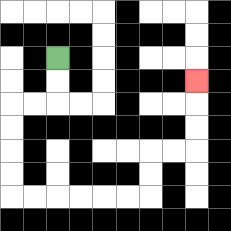{'start': '[2, 2]', 'end': '[8, 3]', 'path_directions': 'D,D,L,L,D,D,D,D,R,R,R,R,R,R,U,U,R,R,U,U,U', 'path_coordinates': '[[2, 2], [2, 3], [2, 4], [1, 4], [0, 4], [0, 5], [0, 6], [0, 7], [0, 8], [1, 8], [2, 8], [3, 8], [4, 8], [5, 8], [6, 8], [6, 7], [6, 6], [7, 6], [8, 6], [8, 5], [8, 4], [8, 3]]'}